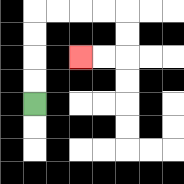{'start': '[1, 4]', 'end': '[3, 2]', 'path_directions': 'U,U,U,U,R,R,R,R,D,D,L,L', 'path_coordinates': '[[1, 4], [1, 3], [1, 2], [1, 1], [1, 0], [2, 0], [3, 0], [4, 0], [5, 0], [5, 1], [5, 2], [4, 2], [3, 2]]'}